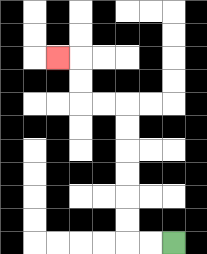{'start': '[7, 10]', 'end': '[2, 2]', 'path_directions': 'L,L,U,U,U,U,U,U,L,L,U,U,L', 'path_coordinates': '[[7, 10], [6, 10], [5, 10], [5, 9], [5, 8], [5, 7], [5, 6], [5, 5], [5, 4], [4, 4], [3, 4], [3, 3], [3, 2], [2, 2]]'}